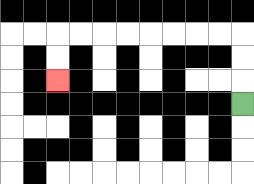{'start': '[10, 4]', 'end': '[2, 3]', 'path_directions': 'U,U,U,L,L,L,L,L,L,L,L,D,D', 'path_coordinates': '[[10, 4], [10, 3], [10, 2], [10, 1], [9, 1], [8, 1], [7, 1], [6, 1], [5, 1], [4, 1], [3, 1], [2, 1], [2, 2], [2, 3]]'}